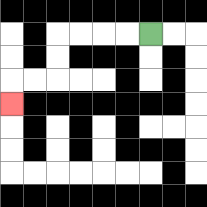{'start': '[6, 1]', 'end': '[0, 4]', 'path_directions': 'L,L,L,L,D,D,L,L,D', 'path_coordinates': '[[6, 1], [5, 1], [4, 1], [3, 1], [2, 1], [2, 2], [2, 3], [1, 3], [0, 3], [0, 4]]'}